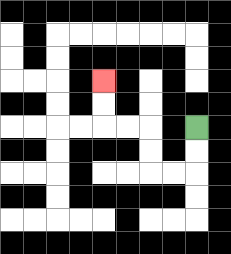{'start': '[8, 5]', 'end': '[4, 3]', 'path_directions': 'D,D,L,L,U,U,L,L,U,U', 'path_coordinates': '[[8, 5], [8, 6], [8, 7], [7, 7], [6, 7], [6, 6], [6, 5], [5, 5], [4, 5], [4, 4], [4, 3]]'}